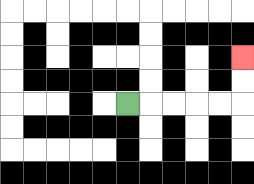{'start': '[5, 4]', 'end': '[10, 2]', 'path_directions': 'R,R,R,R,R,U,U', 'path_coordinates': '[[5, 4], [6, 4], [7, 4], [8, 4], [9, 4], [10, 4], [10, 3], [10, 2]]'}